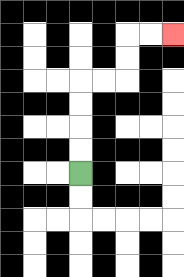{'start': '[3, 7]', 'end': '[7, 1]', 'path_directions': 'U,U,U,U,R,R,U,U,R,R', 'path_coordinates': '[[3, 7], [3, 6], [3, 5], [3, 4], [3, 3], [4, 3], [5, 3], [5, 2], [5, 1], [6, 1], [7, 1]]'}